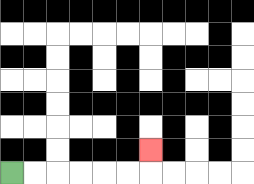{'start': '[0, 7]', 'end': '[6, 6]', 'path_directions': 'R,R,R,R,R,R,U', 'path_coordinates': '[[0, 7], [1, 7], [2, 7], [3, 7], [4, 7], [5, 7], [6, 7], [6, 6]]'}